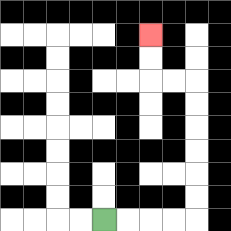{'start': '[4, 9]', 'end': '[6, 1]', 'path_directions': 'R,R,R,R,U,U,U,U,U,U,L,L,U,U', 'path_coordinates': '[[4, 9], [5, 9], [6, 9], [7, 9], [8, 9], [8, 8], [8, 7], [8, 6], [8, 5], [8, 4], [8, 3], [7, 3], [6, 3], [6, 2], [6, 1]]'}